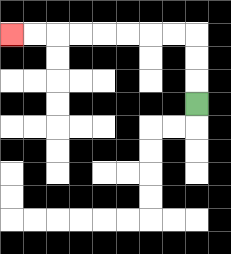{'start': '[8, 4]', 'end': '[0, 1]', 'path_directions': 'U,U,U,L,L,L,L,L,L,L,L', 'path_coordinates': '[[8, 4], [8, 3], [8, 2], [8, 1], [7, 1], [6, 1], [5, 1], [4, 1], [3, 1], [2, 1], [1, 1], [0, 1]]'}